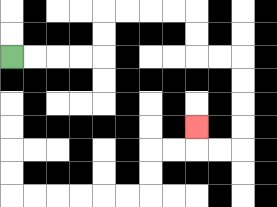{'start': '[0, 2]', 'end': '[8, 5]', 'path_directions': 'R,R,R,R,U,U,R,R,R,R,D,D,R,R,D,D,D,D,L,L,U', 'path_coordinates': '[[0, 2], [1, 2], [2, 2], [3, 2], [4, 2], [4, 1], [4, 0], [5, 0], [6, 0], [7, 0], [8, 0], [8, 1], [8, 2], [9, 2], [10, 2], [10, 3], [10, 4], [10, 5], [10, 6], [9, 6], [8, 6], [8, 5]]'}